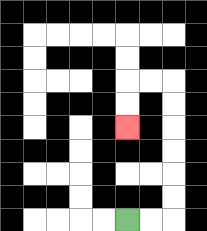{'start': '[5, 9]', 'end': '[5, 5]', 'path_directions': 'R,R,U,U,U,U,U,U,L,L,D,D', 'path_coordinates': '[[5, 9], [6, 9], [7, 9], [7, 8], [7, 7], [7, 6], [7, 5], [7, 4], [7, 3], [6, 3], [5, 3], [5, 4], [5, 5]]'}